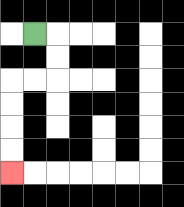{'start': '[1, 1]', 'end': '[0, 7]', 'path_directions': 'R,D,D,L,L,D,D,D,D', 'path_coordinates': '[[1, 1], [2, 1], [2, 2], [2, 3], [1, 3], [0, 3], [0, 4], [0, 5], [0, 6], [0, 7]]'}